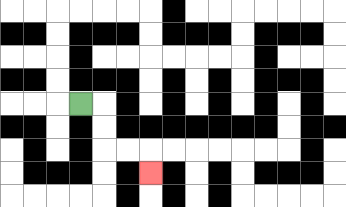{'start': '[3, 4]', 'end': '[6, 7]', 'path_directions': 'R,D,D,R,R,D', 'path_coordinates': '[[3, 4], [4, 4], [4, 5], [4, 6], [5, 6], [6, 6], [6, 7]]'}